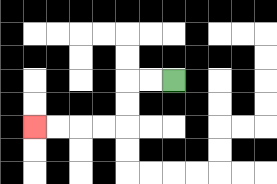{'start': '[7, 3]', 'end': '[1, 5]', 'path_directions': 'L,L,D,D,L,L,L,L', 'path_coordinates': '[[7, 3], [6, 3], [5, 3], [5, 4], [5, 5], [4, 5], [3, 5], [2, 5], [1, 5]]'}